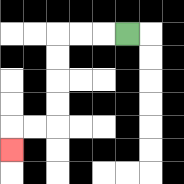{'start': '[5, 1]', 'end': '[0, 6]', 'path_directions': 'L,L,L,D,D,D,D,L,L,D', 'path_coordinates': '[[5, 1], [4, 1], [3, 1], [2, 1], [2, 2], [2, 3], [2, 4], [2, 5], [1, 5], [0, 5], [0, 6]]'}